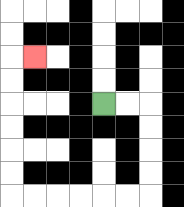{'start': '[4, 4]', 'end': '[1, 2]', 'path_directions': 'R,R,D,D,D,D,L,L,L,L,L,L,U,U,U,U,U,U,R', 'path_coordinates': '[[4, 4], [5, 4], [6, 4], [6, 5], [6, 6], [6, 7], [6, 8], [5, 8], [4, 8], [3, 8], [2, 8], [1, 8], [0, 8], [0, 7], [0, 6], [0, 5], [0, 4], [0, 3], [0, 2], [1, 2]]'}